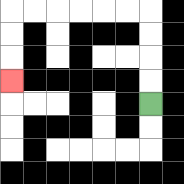{'start': '[6, 4]', 'end': '[0, 3]', 'path_directions': 'U,U,U,U,L,L,L,L,L,L,D,D,D', 'path_coordinates': '[[6, 4], [6, 3], [6, 2], [6, 1], [6, 0], [5, 0], [4, 0], [3, 0], [2, 0], [1, 0], [0, 0], [0, 1], [0, 2], [0, 3]]'}